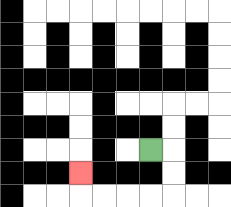{'start': '[6, 6]', 'end': '[3, 7]', 'path_directions': 'R,D,D,L,L,L,L,U', 'path_coordinates': '[[6, 6], [7, 6], [7, 7], [7, 8], [6, 8], [5, 8], [4, 8], [3, 8], [3, 7]]'}